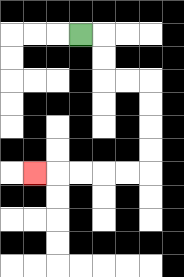{'start': '[3, 1]', 'end': '[1, 7]', 'path_directions': 'R,D,D,R,R,D,D,D,D,L,L,L,L,L', 'path_coordinates': '[[3, 1], [4, 1], [4, 2], [4, 3], [5, 3], [6, 3], [6, 4], [6, 5], [6, 6], [6, 7], [5, 7], [4, 7], [3, 7], [2, 7], [1, 7]]'}